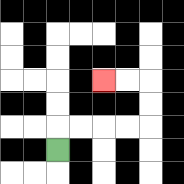{'start': '[2, 6]', 'end': '[4, 3]', 'path_directions': 'U,R,R,R,R,U,U,L,L', 'path_coordinates': '[[2, 6], [2, 5], [3, 5], [4, 5], [5, 5], [6, 5], [6, 4], [6, 3], [5, 3], [4, 3]]'}